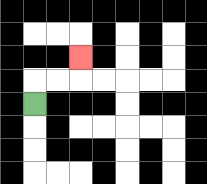{'start': '[1, 4]', 'end': '[3, 2]', 'path_directions': 'U,R,R,U', 'path_coordinates': '[[1, 4], [1, 3], [2, 3], [3, 3], [3, 2]]'}